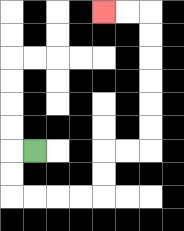{'start': '[1, 6]', 'end': '[4, 0]', 'path_directions': 'L,D,D,R,R,R,R,U,U,R,R,U,U,U,U,U,U,L,L', 'path_coordinates': '[[1, 6], [0, 6], [0, 7], [0, 8], [1, 8], [2, 8], [3, 8], [4, 8], [4, 7], [4, 6], [5, 6], [6, 6], [6, 5], [6, 4], [6, 3], [6, 2], [6, 1], [6, 0], [5, 0], [4, 0]]'}